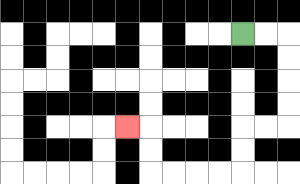{'start': '[10, 1]', 'end': '[5, 5]', 'path_directions': 'R,R,D,D,D,D,L,L,D,D,L,L,L,L,U,U,L', 'path_coordinates': '[[10, 1], [11, 1], [12, 1], [12, 2], [12, 3], [12, 4], [12, 5], [11, 5], [10, 5], [10, 6], [10, 7], [9, 7], [8, 7], [7, 7], [6, 7], [6, 6], [6, 5], [5, 5]]'}